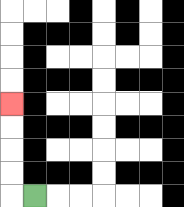{'start': '[1, 8]', 'end': '[0, 4]', 'path_directions': 'L,U,U,U,U', 'path_coordinates': '[[1, 8], [0, 8], [0, 7], [0, 6], [0, 5], [0, 4]]'}